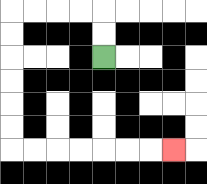{'start': '[4, 2]', 'end': '[7, 6]', 'path_directions': 'U,U,L,L,L,L,D,D,D,D,D,D,R,R,R,R,R,R,R', 'path_coordinates': '[[4, 2], [4, 1], [4, 0], [3, 0], [2, 0], [1, 0], [0, 0], [0, 1], [0, 2], [0, 3], [0, 4], [0, 5], [0, 6], [1, 6], [2, 6], [3, 6], [4, 6], [5, 6], [6, 6], [7, 6]]'}